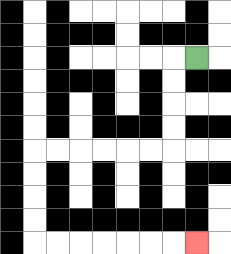{'start': '[8, 2]', 'end': '[8, 10]', 'path_directions': 'L,D,D,D,D,L,L,L,L,L,L,D,D,D,D,R,R,R,R,R,R,R', 'path_coordinates': '[[8, 2], [7, 2], [7, 3], [7, 4], [7, 5], [7, 6], [6, 6], [5, 6], [4, 6], [3, 6], [2, 6], [1, 6], [1, 7], [1, 8], [1, 9], [1, 10], [2, 10], [3, 10], [4, 10], [5, 10], [6, 10], [7, 10], [8, 10]]'}